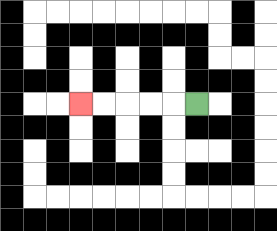{'start': '[8, 4]', 'end': '[3, 4]', 'path_directions': 'L,L,L,L,L', 'path_coordinates': '[[8, 4], [7, 4], [6, 4], [5, 4], [4, 4], [3, 4]]'}